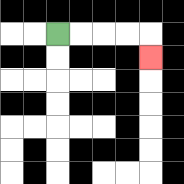{'start': '[2, 1]', 'end': '[6, 2]', 'path_directions': 'R,R,R,R,D', 'path_coordinates': '[[2, 1], [3, 1], [4, 1], [5, 1], [6, 1], [6, 2]]'}